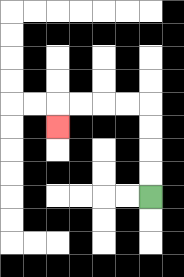{'start': '[6, 8]', 'end': '[2, 5]', 'path_directions': 'U,U,U,U,L,L,L,L,D', 'path_coordinates': '[[6, 8], [6, 7], [6, 6], [6, 5], [6, 4], [5, 4], [4, 4], [3, 4], [2, 4], [2, 5]]'}